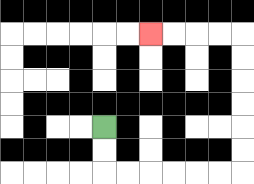{'start': '[4, 5]', 'end': '[6, 1]', 'path_directions': 'D,D,R,R,R,R,R,R,U,U,U,U,U,U,L,L,L,L', 'path_coordinates': '[[4, 5], [4, 6], [4, 7], [5, 7], [6, 7], [7, 7], [8, 7], [9, 7], [10, 7], [10, 6], [10, 5], [10, 4], [10, 3], [10, 2], [10, 1], [9, 1], [8, 1], [7, 1], [6, 1]]'}